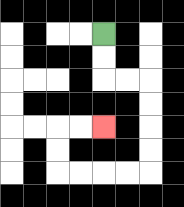{'start': '[4, 1]', 'end': '[4, 5]', 'path_directions': 'D,D,R,R,D,D,D,D,L,L,L,L,U,U,R,R', 'path_coordinates': '[[4, 1], [4, 2], [4, 3], [5, 3], [6, 3], [6, 4], [6, 5], [6, 6], [6, 7], [5, 7], [4, 7], [3, 7], [2, 7], [2, 6], [2, 5], [3, 5], [4, 5]]'}